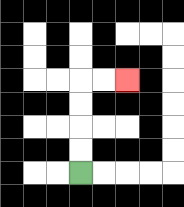{'start': '[3, 7]', 'end': '[5, 3]', 'path_directions': 'U,U,U,U,R,R', 'path_coordinates': '[[3, 7], [3, 6], [3, 5], [3, 4], [3, 3], [4, 3], [5, 3]]'}